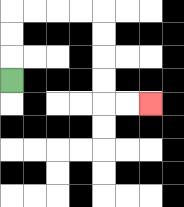{'start': '[0, 3]', 'end': '[6, 4]', 'path_directions': 'U,U,U,R,R,R,R,D,D,D,D,R,R', 'path_coordinates': '[[0, 3], [0, 2], [0, 1], [0, 0], [1, 0], [2, 0], [3, 0], [4, 0], [4, 1], [4, 2], [4, 3], [4, 4], [5, 4], [6, 4]]'}